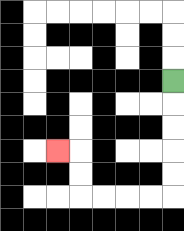{'start': '[7, 3]', 'end': '[2, 6]', 'path_directions': 'D,D,D,D,D,L,L,L,L,U,U,L', 'path_coordinates': '[[7, 3], [7, 4], [7, 5], [7, 6], [7, 7], [7, 8], [6, 8], [5, 8], [4, 8], [3, 8], [3, 7], [3, 6], [2, 6]]'}